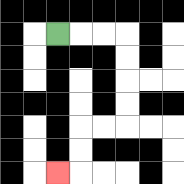{'start': '[2, 1]', 'end': '[2, 7]', 'path_directions': 'R,R,R,D,D,D,D,L,L,D,D,L', 'path_coordinates': '[[2, 1], [3, 1], [4, 1], [5, 1], [5, 2], [5, 3], [5, 4], [5, 5], [4, 5], [3, 5], [3, 6], [3, 7], [2, 7]]'}